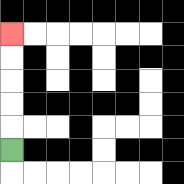{'start': '[0, 6]', 'end': '[0, 1]', 'path_directions': 'U,U,U,U,U', 'path_coordinates': '[[0, 6], [0, 5], [0, 4], [0, 3], [0, 2], [0, 1]]'}